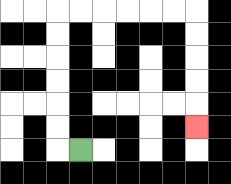{'start': '[3, 6]', 'end': '[8, 5]', 'path_directions': 'L,U,U,U,U,U,U,R,R,R,R,R,R,D,D,D,D,D', 'path_coordinates': '[[3, 6], [2, 6], [2, 5], [2, 4], [2, 3], [2, 2], [2, 1], [2, 0], [3, 0], [4, 0], [5, 0], [6, 0], [7, 0], [8, 0], [8, 1], [8, 2], [8, 3], [8, 4], [8, 5]]'}